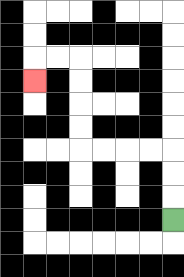{'start': '[7, 9]', 'end': '[1, 3]', 'path_directions': 'U,U,U,L,L,L,L,U,U,U,U,L,L,D', 'path_coordinates': '[[7, 9], [7, 8], [7, 7], [7, 6], [6, 6], [5, 6], [4, 6], [3, 6], [3, 5], [3, 4], [3, 3], [3, 2], [2, 2], [1, 2], [1, 3]]'}